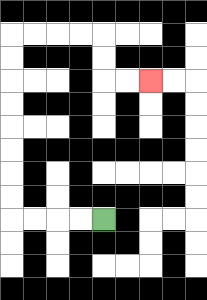{'start': '[4, 9]', 'end': '[6, 3]', 'path_directions': 'L,L,L,L,U,U,U,U,U,U,U,U,R,R,R,R,D,D,R,R', 'path_coordinates': '[[4, 9], [3, 9], [2, 9], [1, 9], [0, 9], [0, 8], [0, 7], [0, 6], [0, 5], [0, 4], [0, 3], [0, 2], [0, 1], [1, 1], [2, 1], [3, 1], [4, 1], [4, 2], [4, 3], [5, 3], [6, 3]]'}